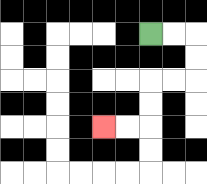{'start': '[6, 1]', 'end': '[4, 5]', 'path_directions': 'R,R,D,D,L,L,D,D,L,L', 'path_coordinates': '[[6, 1], [7, 1], [8, 1], [8, 2], [8, 3], [7, 3], [6, 3], [6, 4], [6, 5], [5, 5], [4, 5]]'}